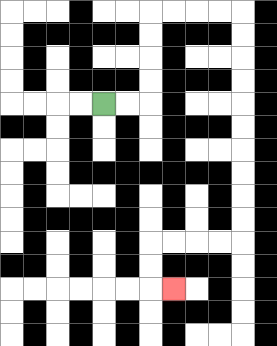{'start': '[4, 4]', 'end': '[7, 12]', 'path_directions': 'R,R,U,U,U,U,R,R,R,R,D,D,D,D,D,D,D,D,D,D,L,L,L,L,D,D,R', 'path_coordinates': '[[4, 4], [5, 4], [6, 4], [6, 3], [6, 2], [6, 1], [6, 0], [7, 0], [8, 0], [9, 0], [10, 0], [10, 1], [10, 2], [10, 3], [10, 4], [10, 5], [10, 6], [10, 7], [10, 8], [10, 9], [10, 10], [9, 10], [8, 10], [7, 10], [6, 10], [6, 11], [6, 12], [7, 12]]'}